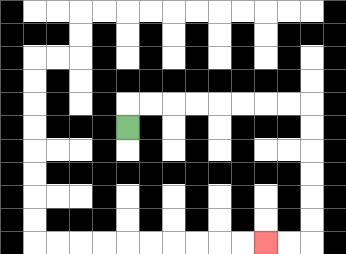{'start': '[5, 5]', 'end': '[11, 10]', 'path_directions': 'U,R,R,R,R,R,R,R,R,D,D,D,D,D,D,L,L', 'path_coordinates': '[[5, 5], [5, 4], [6, 4], [7, 4], [8, 4], [9, 4], [10, 4], [11, 4], [12, 4], [13, 4], [13, 5], [13, 6], [13, 7], [13, 8], [13, 9], [13, 10], [12, 10], [11, 10]]'}